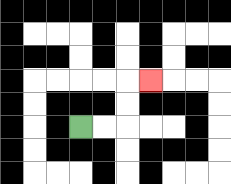{'start': '[3, 5]', 'end': '[6, 3]', 'path_directions': 'R,R,U,U,R', 'path_coordinates': '[[3, 5], [4, 5], [5, 5], [5, 4], [5, 3], [6, 3]]'}